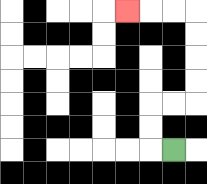{'start': '[7, 6]', 'end': '[5, 0]', 'path_directions': 'L,U,U,R,R,U,U,U,U,L,L,L', 'path_coordinates': '[[7, 6], [6, 6], [6, 5], [6, 4], [7, 4], [8, 4], [8, 3], [8, 2], [8, 1], [8, 0], [7, 0], [6, 0], [5, 0]]'}